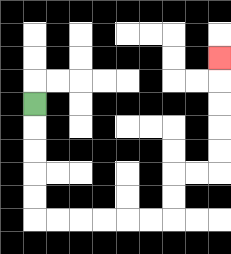{'start': '[1, 4]', 'end': '[9, 2]', 'path_directions': 'D,D,D,D,D,R,R,R,R,R,R,U,U,R,R,U,U,U,U,U', 'path_coordinates': '[[1, 4], [1, 5], [1, 6], [1, 7], [1, 8], [1, 9], [2, 9], [3, 9], [4, 9], [5, 9], [6, 9], [7, 9], [7, 8], [7, 7], [8, 7], [9, 7], [9, 6], [9, 5], [9, 4], [9, 3], [9, 2]]'}